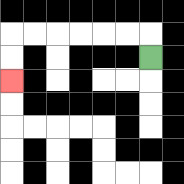{'start': '[6, 2]', 'end': '[0, 3]', 'path_directions': 'U,L,L,L,L,L,L,D,D', 'path_coordinates': '[[6, 2], [6, 1], [5, 1], [4, 1], [3, 1], [2, 1], [1, 1], [0, 1], [0, 2], [0, 3]]'}